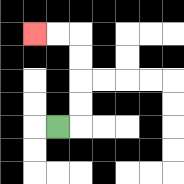{'start': '[2, 5]', 'end': '[1, 1]', 'path_directions': 'R,U,U,U,U,L,L', 'path_coordinates': '[[2, 5], [3, 5], [3, 4], [3, 3], [3, 2], [3, 1], [2, 1], [1, 1]]'}